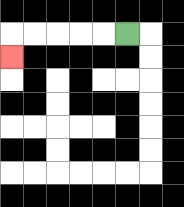{'start': '[5, 1]', 'end': '[0, 2]', 'path_directions': 'L,L,L,L,L,D', 'path_coordinates': '[[5, 1], [4, 1], [3, 1], [2, 1], [1, 1], [0, 1], [0, 2]]'}